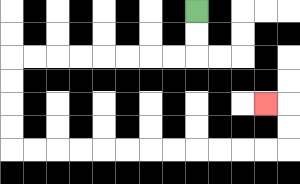{'start': '[8, 0]', 'end': '[11, 4]', 'path_directions': 'D,D,L,L,L,L,L,L,L,L,D,D,D,D,R,R,R,R,R,R,R,R,R,R,R,R,U,U,L', 'path_coordinates': '[[8, 0], [8, 1], [8, 2], [7, 2], [6, 2], [5, 2], [4, 2], [3, 2], [2, 2], [1, 2], [0, 2], [0, 3], [0, 4], [0, 5], [0, 6], [1, 6], [2, 6], [3, 6], [4, 6], [5, 6], [6, 6], [7, 6], [8, 6], [9, 6], [10, 6], [11, 6], [12, 6], [12, 5], [12, 4], [11, 4]]'}